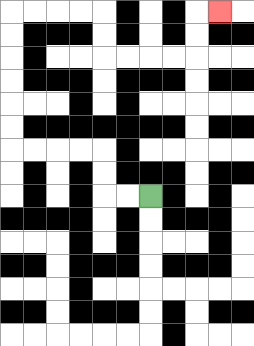{'start': '[6, 8]', 'end': '[9, 0]', 'path_directions': 'L,L,U,U,L,L,L,L,U,U,U,U,U,U,R,R,R,R,D,D,R,R,R,R,U,U,R', 'path_coordinates': '[[6, 8], [5, 8], [4, 8], [4, 7], [4, 6], [3, 6], [2, 6], [1, 6], [0, 6], [0, 5], [0, 4], [0, 3], [0, 2], [0, 1], [0, 0], [1, 0], [2, 0], [3, 0], [4, 0], [4, 1], [4, 2], [5, 2], [6, 2], [7, 2], [8, 2], [8, 1], [8, 0], [9, 0]]'}